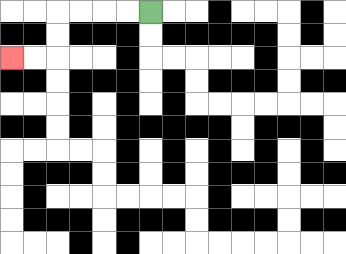{'start': '[6, 0]', 'end': '[0, 2]', 'path_directions': 'L,L,L,L,D,D,L,L', 'path_coordinates': '[[6, 0], [5, 0], [4, 0], [3, 0], [2, 0], [2, 1], [2, 2], [1, 2], [0, 2]]'}